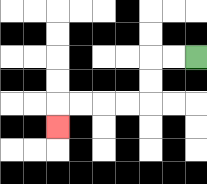{'start': '[8, 2]', 'end': '[2, 5]', 'path_directions': 'L,L,D,D,L,L,L,L,D', 'path_coordinates': '[[8, 2], [7, 2], [6, 2], [6, 3], [6, 4], [5, 4], [4, 4], [3, 4], [2, 4], [2, 5]]'}